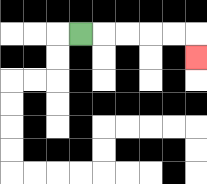{'start': '[3, 1]', 'end': '[8, 2]', 'path_directions': 'R,R,R,R,R,D', 'path_coordinates': '[[3, 1], [4, 1], [5, 1], [6, 1], [7, 1], [8, 1], [8, 2]]'}